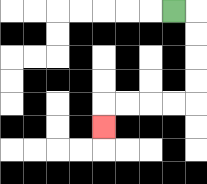{'start': '[7, 0]', 'end': '[4, 5]', 'path_directions': 'R,D,D,D,D,L,L,L,L,D', 'path_coordinates': '[[7, 0], [8, 0], [8, 1], [8, 2], [8, 3], [8, 4], [7, 4], [6, 4], [5, 4], [4, 4], [4, 5]]'}